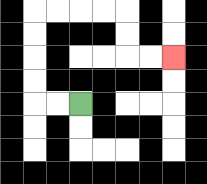{'start': '[3, 4]', 'end': '[7, 2]', 'path_directions': 'L,L,U,U,U,U,R,R,R,R,D,D,R,R', 'path_coordinates': '[[3, 4], [2, 4], [1, 4], [1, 3], [1, 2], [1, 1], [1, 0], [2, 0], [3, 0], [4, 0], [5, 0], [5, 1], [5, 2], [6, 2], [7, 2]]'}